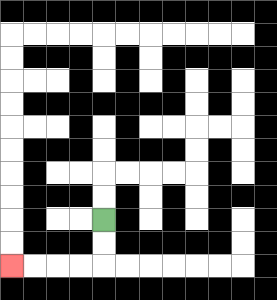{'start': '[4, 9]', 'end': '[0, 11]', 'path_directions': 'D,D,L,L,L,L', 'path_coordinates': '[[4, 9], [4, 10], [4, 11], [3, 11], [2, 11], [1, 11], [0, 11]]'}